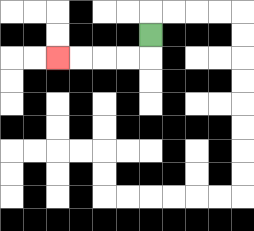{'start': '[6, 1]', 'end': '[2, 2]', 'path_directions': 'D,L,L,L,L', 'path_coordinates': '[[6, 1], [6, 2], [5, 2], [4, 2], [3, 2], [2, 2]]'}